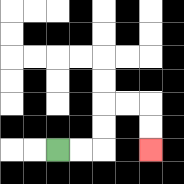{'start': '[2, 6]', 'end': '[6, 6]', 'path_directions': 'R,R,U,U,R,R,D,D', 'path_coordinates': '[[2, 6], [3, 6], [4, 6], [4, 5], [4, 4], [5, 4], [6, 4], [6, 5], [6, 6]]'}